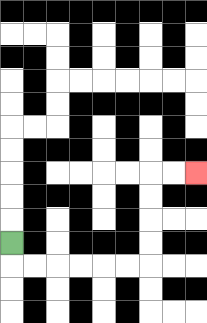{'start': '[0, 10]', 'end': '[8, 7]', 'path_directions': 'D,R,R,R,R,R,R,U,U,U,U,R,R', 'path_coordinates': '[[0, 10], [0, 11], [1, 11], [2, 11], [3, 11], [4, 11], [5, 11], [6, 11], [6, 10], [6, 9], [6, 8], [6, 7], [7, 7], [8, 7]]'}